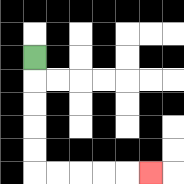{'start': '[1, 2]', 'end': '[6, 7]', 'path_directions': 'D,D,D,D,D,R,R,R,R,R', 'path_coordinates': '[[1, 2], [1, 3], [1, 4], [1, 5], [1, 6], [1, 7], [2, 7], [3, 7], [4, 7], [5, 7], [6, 7]]'}